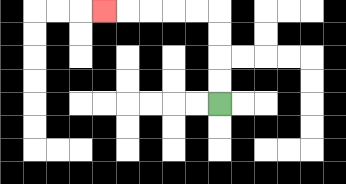{'start': '[9, 4]', 'end': '[4, 0]', 'path_directions': 'U,U,U,U,L,L,L,L,L', 'path_coordinates': '[[9, 4], [9, 3], [9, 2], [9, 1], [9, 0], [8, 0], [7, 0], [6, 0], [5, 0], [4, 0]]'}